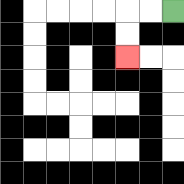{'start': '[7, 0]', 'end': '[5, 2]', 'path_directions': 'L,L,D,D', 'path_coordinates': '[[7, 0], [6, 0], [5, 0], [5, 1], [5, 2]]'}